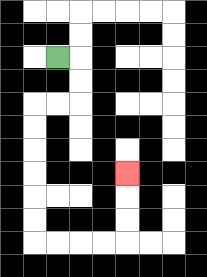{'start': '[2, 2]', 'end': '[5, 7]', 'path_directions': 'R,D,D,L,L,D,D,D,D,D,D,R,R,R,R,U,U,U', 'path_coordinates': '[[2, 2], [3, 2], [3, 3], [3, 4], [2, 4], [1, 4], [1, 5], [1, 6], [1, 7], [1, 8], [1, 9], [1, 10], [2, 10], [3, 10], [4, 10], [5, 10], [5, 9], [5, 8], [5, 7]]'}